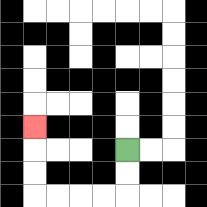{'start': '[5, 6]', 'end': '[1, 5]', 'path_directions': 'D,D,L,L,L,L,U,U,U', 'path_coordinates': '[[5, 6], [5, 7], [5, 8], [4, 8], [3, 8], [2, 8], [1, 8], [1, 7], [1, 6], [1, 5]]'}